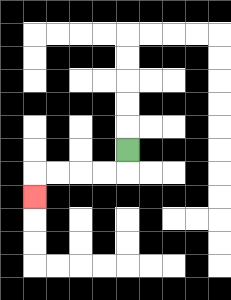{'start': '[5, 6]', 'end': '[1, 8]', 'path_directions': 'D,L,L,L,L,D', 'path_coordinates': '[[5, 6], [5, 7], [4, 7], [3, 7], [2, 7], [1, 7], [1, 8]]'}